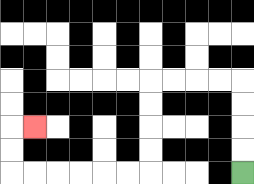{'start': '[10, 7]', 'end': '[1, 5]', 'path_directions': 'U,U,U,U,L,L,L,L,D,D,D,D,L,L,L,L,L,L,U,U,R', 'path_coordinates': '[[10, 7], [10, 6], [10, 5], [10, 4], [10, 3], [9, 3], [8, 3], [7, 3], [6, 3], [6, 4], [6, 5], [6, 6], [6, 7], [5, 7], [4, 7], [3, 7], [2, 7], [1, 7], [0, 7], [0, 6], [0, 5], [1, 5]]'}